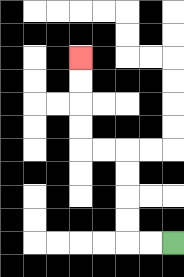{'start': '[7, 10]', 'end': '[3, 2]', 'path_directions': 'L,L,U,U,U,U,L,L,U,U,U,U', 'path_coordinates': '[[7, 10], [6, 10], [5, 10], [5, 9], [5, 8], [5, 7], [5, 6], [4, 6], [3, 6], [3, 5], [3, 4], [3, 3], [3, 2]]'}